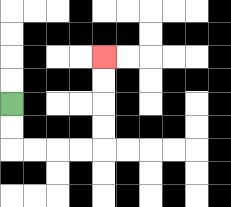{'start': '[0, 4]', 'end': '[4, 2]', 'path_directions': 'D,D,R,R,R,R,U,U,U,U', 'path_coordinates': '[[0, 4], [0, 5], [0, 6], [1, 6], [2, 6], [3, 6], [4, 6], [4, 5], [4, 4], [4, 3], [4, 2]]'}